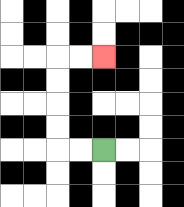{'start': '[4, 6]', 'end': '[4, 2]', 'path_directions': 'L,L,U,U,U,U,R,R', 'path_coordinates': '[[4, 6], [3, 6], [2, 6], [2, 5], [2, 4], [2, 3], [2, 2], [3, 2], [4, 2]]'}